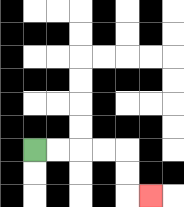{'start': '[1, 6]', 'end': '[6, 8]', 'path_directions': 'R,R,R,R,D,D,R', 'path_coordinates': '[[1, 6], [2, 6], [3, 6], [4, 6], [5, 6], [5, 7], [5, 8], [6, 8]]'}